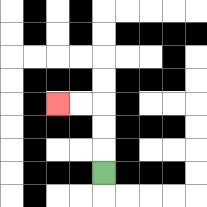{'start': '[4, 7]', 'end': '[2, 4]', 'path_directions': 'U,U,U,L,L', 'path_coordinates': '[[4, 7], [4, 6], [4, 5], [4, 4], [3, 4], [2, 4]]'}